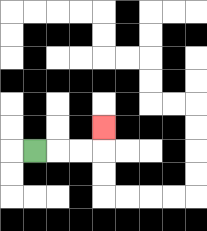{'start': '[1, 6]', 'end': '[4, 5]', 'path_directions': 'R,R,R,U', 'path_coordinates': '[[1, 6], [2, 6], [3, 6], [4, 6], [4, 5]]'}